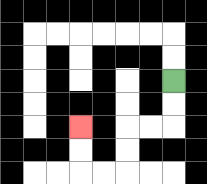{'start': '[7, 3]', 'end': '[3, 5]', 'path_directions': 'D,D,L,L,D,D,L,L,U,U', 'path_coordinates': '[[7, 3], [7, 4], [7, 5], [6, 5], [5, 5], [5, 6], [5, 7], [4, 7], [3, 7], [3, 6], [3, 5]]'}